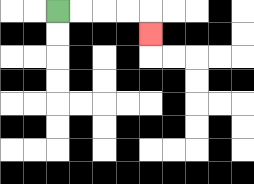{'start': '[2, 0]', 'end': '[6, 1]', 'path_directions': 'R,R,R,R,D', 'path_coordinates': '[[2, 0], [3, 0], [4, 0], [5, 0], [6, 0], [6, 1]]'}